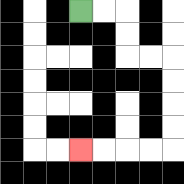{'start': '[3, 0]', 'end': '[3, 6]', 'path_directions': 'R,R,D,D,R,R,D,D,D,D,L,L,L,L', 'path_coordinates': '[[3, 0], [4, 0], [5, 0], [5, 1], [5, 2], [6, 2], [7, 2], [7, 3], [7, 4], [7, 5], [7, 6], [6, 6], [5, 6], [4, 6], [3, 6]]'}